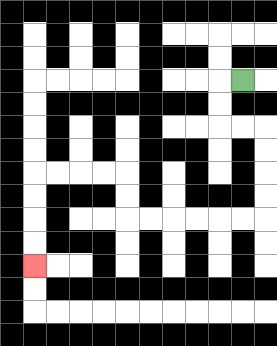{'start': '[10, 3]', 'end': '[1, 11]', 'path_directions': 'L,D,D,R,R,D,D,D,D,L,L,L,L,L,L,U,U,L,L,L,L,D,D,D,D', 'path_coordinates': '[[10, 3], [9, 3], [9, 4], [9, 5], [10, 5], [11, 5], [11, 6], [11, 7], [11, 8], [11, 9], [10, 9], [9, 9], [8, 9], [7, 9], [6, 9], [5, 9], [5, 8], [5, 7], [4, 7], [3, 7], [2, 7], [1, 7], [1, 8], [1, 9], [1, 10], [1, 11]]'}